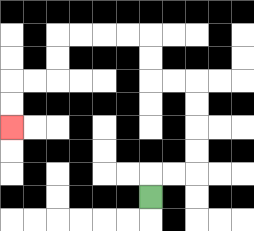{'start': '[6, 8]', 'end': '[0, 5]', 'path_directions': 'U,R,R,U,U,U,U,L,L,U,U,L,L,L,L,D,D,L,L,D,D', 'path_coordinates': '[[6, 8], [6, 7], [7, 7], [8, 7], [8, 6], [8, 5], [8, 4], [8, 3], [7, 3], [6, 3], [6, 2], [6, 1], [5, 1], [4, 1], [3, 1], [2, 1], [2, 2], [2, 3], [1, 3], [0, 3], [0, 4], [0, 5]]'}